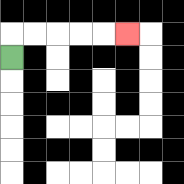{'start': '[0, 2]', 'end': '[5, 1]', 'path_directions': 'U,R,R,R,R,R', 'path_coordinates': '[[0, 2], [0, 1], [1, 1], [2, 1], [3, 1], [4, 1], [5, 1]]'}